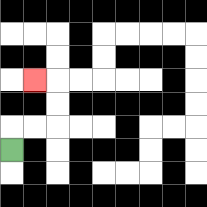{'start': '[0, 6]', 'end': '[1, 3]', 'path_directions': 'U,R,R,U,U,L', 'path_coordinates': '[[0, 6], [0, 5], [1, 5], [2, 5], [2, 4], [2, 3], [1, 3]]'}